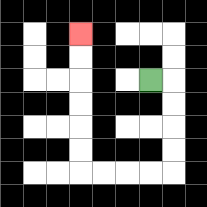{'start': '[6, 3]', 'end': '[3, 1]', 'path_directions': 'R,D,D,D,D,L,L,L,L,U,U,U,U,U,U', 'path_coordinates': '[[6, 3], [7, 3], [7, 4], [7, 5], [7, 6], [7, 7], [6, 7], [5, 7], [4, 7], [3, 7], [3, 6], [3, 5], [3, 4], [3, 3], [3, 2], [3, 1]]'}